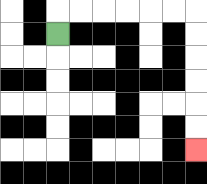{'start': '[2, 1]', 'end': '[8, 6]', 'path_directions': 'U,R,R,R,R,R,R,D,D,D,D,D,D', 'path_coordinates': '[[2, 1], [2, 0], [3, 0], [4, 0], [5, 0], [6, 0], [7, 0], [8, 0], [8, 1], [8, 2], [8, 3], [8, 4], [8, 5], [8, 6]]'}